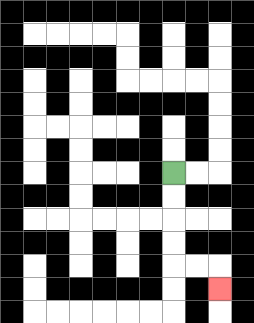{'start': '[7, 7]', 'end': '[9, 12]', 'path_directions': 'D,D,D,D,R,R,D', 'path_coordinates': '[[7, 7], [7, 8], [7, 9], [7, 10], [7, 11], [8, 11], [9, 11], [9, 12]]'}